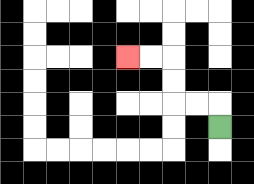{'start': '[9, 5]', 'end': '[5, 2]', 'path_directions': 'U,L,L,U,U,L,L', 'path_coordinates': '[[9, 5], [9, 4], [8, 4], [7, 4], [7, 3], [7, 2], [6, 2], [5, 2]]'}